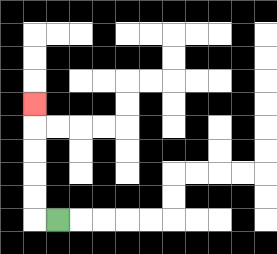{'start': '[2, 9]', 'end': '[1, 4]', 'path_directions': 'L,U,U,U,U,U', 'path_coordinates': '[[2, 9], [1, 9], [1, 8], [1, 7], [1, 6], [1, 5], [1, 4]]'}